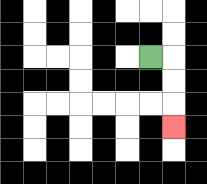{'start': '[6, 2]', 'end': '[7, 5]', 'path_directions': 'R,D,D,D', 'path_coordinates': '[[6, 2], [7, 2], [7, 3], [7, 4], [7, 5]]'}